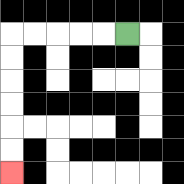{'start': '[5, 1]', 'end': '[0, 7]', 'path_directions': 'L,L,L,L,L,D,D,D,D,D,D', 'path_coordinates': '[[5, 1], [4, 1], [3, 1], [2, 1], [1, 1], [0, 1], [0, 2], [0, 3], [0, 4], [0, 5], [0, 6], [0, 7]]'}